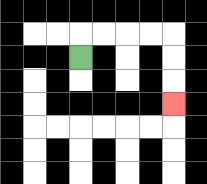{'start': '[3, 2]', 'end': '[7, 4]', 'path_directions': 'U,R,R,R,R,D,D,D', 'path_coordinates': '[[3, 2], [3, 1], [4, 1], [5, 1], [6, 1], [7, 1], [7, 2], [7, 3], [7, 4]]'}